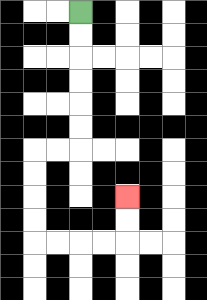{'start': '[3, 0]', 'end': '[5, 8]', 'path_directions': 'D,D,D,D,D,D,L,L,D,D,D,D,R,R,R,R,U,U', 'path_coordinates': '[[3, 0], [3, 1], [3, 2], [3, 3], [3, 4], [3, 5], [3, 6], [2, 6], [1, 6], [1, 7], [1, 8], [1, 9], [1, 10], [2, 10], [3, 10], [4, 10], [5, 10], [5, 9], [5, 8]]'}